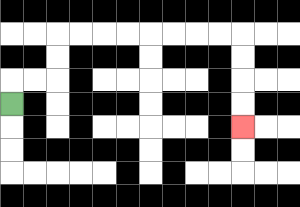{'start': '[0, 4]', 'end': '[10, 5]', 'path_directions': 'U,R,R,U,U,R,R,R,R,R,R,R,R,D,D,D,D', 'path_coordinates': '[[0, 4], [0, 3], [1, 3], [2, 3], [2, 2], [2, 1], [3, 1], [4, 1], [5, 1], [6, 1], [7, 1], [8, 1], [9, 1], [10, 1], [10, 2], [10, 3], [10, 4], [10, 5]]'}